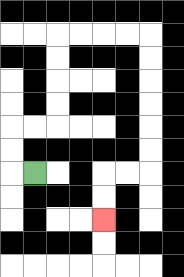{'start': '[1, 7]', 'end': '[4, 9]', 'path_directions': 'L,U,U,R,R,U,U,U,U,R,R,R,R,D,D,D,D,D,D,L,L,D,D', 'path_coordinates': '[[1, 7], [0, 7], [0, 6], [0, 5], [1, 5], [2, 5], [2, 4], [2, 3], [2, 2], [2, 1], [3, 1], [4, 1], [5, 1], [6, 1], [6, 2], [6, 3], [6, 4], [6, 5], [6, 6], [6, 7], [5, 7], [4, 7], [4, 8], [4, 9]]'}